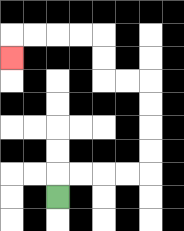{'start': '[2, 8]', 'end': '[0, 2]', 'path_directions': 'U,R,R,R,R,U,U,U,U,L,L,U,U,L,L,L,L,D', 'path_coordinates': '[[2, 8], [2, 7], [3, 7], [4, 7], [5, 7], [6, 7], [6, 6], [6, 5], [6, 4], [6, 3], [5, 3], [4, 3], [4, 2], [4, 1], [3, 1], [2, 1], [1, 1], [0, 1], [0, 2]]'}